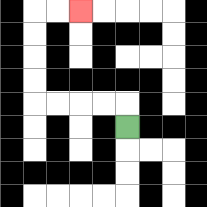{'start': '[5, 5]', 'end': '[3, 0]', 'path_directions': 'U,L,L,L,L,U,U,U,U,R,R', 'path_coordinates': '[[5, 5], [5, 4], [4, 4], [3, 4], [2, 4], [1, 4], [1, 3], [1, 2], [1, 1], [1, 0], [2, 0], [3, 0]]'}